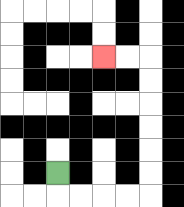{'start': '[2, 7]', 'end': '[4, 2]', 'path_directions': 'D,R,R,R,R,U,U,U,U,U,U,L,L', 'path_coordinates': '[[2, 7], [2, 8], [3, 8], [4, 8], [5, 8], [6, 8], [6, 7], [6, 6], [6, 5], [6, 4], [6, 3], [6, 2], [5, 2], [4, 2]]'}